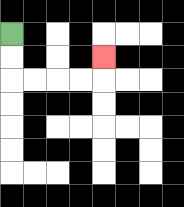{'start': '[0, 1]', 'end': '[4, 2]', 'path_directions': 'D,D,R,R,R,R,U', 'path_coordinates': '[[0, 1], [0, 2], [0, 3], [1, 3], [2, 3], [3, 3], [4, 3], [4, 2]]'}